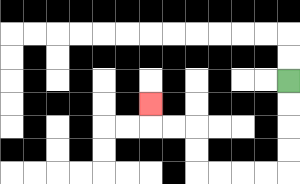{'start': '[12, 3]', 'end': '[6, 4]', 'path_directions': 'D,D,D,D,L,L,L,L,U,U,L,L,U', 'path_coordinates': '[[12, 3], [12, 4], [12, 5], [12, 6], [12, 7], [11, 7], [10, 7], [9, 7], [8, 7], [8, 6], [8, 5], [7, 5], [6, 5], [6, 4]]'}